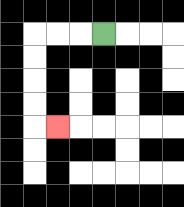{'start': '[4, 1]', 'end': '[2, 5]', 'path_directions': 'L,L,L,D,D,D,D,R', 'path_coordinates': '[[4, 1], [3, 1], [2, 1], [1, 1], [1, 2], [1, 3], [1, 4], [1, 5], [2, 5]]'}